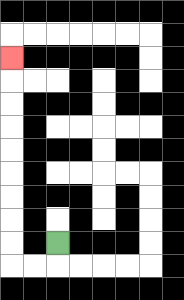{'start': '[2, 10]', 'end': '[0, 2]', 'path_directions': 'D,L,L,U,U,U,U,U,U,U,U,U', 'path_coordinates': '[[2, 10], [2, 11], [1, 11], [0, 11], [0, 10], [0, 9], [0, 8], [0, 7], [0, 6], [0, 5], [0, 4], [0, 3], [0, 2]]'}